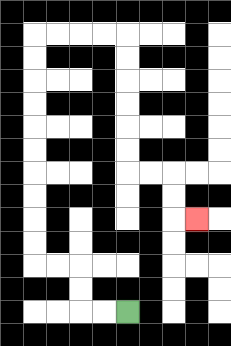{'start': '[5, 13]', 'end': '[8, 9]', 'path_directions': 'L,L,U,U,L,L,U,U,U,U,U,U,U,U,U,U,R,R,R,R,D,D,D,D,D,D,R,R,D,D,R', 'path_coordinates': '[[5, 13], [4, 13], [3, 13], [3, 12], [3, 11], [2, 11], [1, 11], [1, 10], [1, 9], [1, 8], [1, 7], [1, 6], [1, 5], [1, 4], [1, 3], [1, 2], [1, 1], [2, 1], [3, 1], [4, 1], [5, 1], [5, 2], [5, 3], [5, 4], [5, 5], [5, 6], [5, 7], [6, 7], [7, 7], [7, 8], [7, 9], [8, 9]]'}